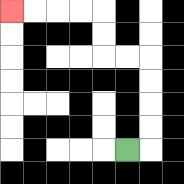{'start': '[5, 6]', 'end': '[0, 0]', 'path_directions': 'R,U,U,U,U,L,L,U,U,L,L,L,L', 'path_coordinates': '[[5, 6], [6, 6], [6, 5], [6, 4], [6, 3], [6, 2], [5, 2], [4, 2], [4, 1], [4, 0], [3, 0], [2, 0], [1, 0], [0, 0]]'}